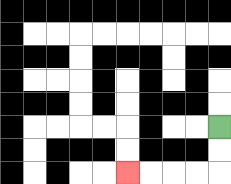{'start': '[9, 5]', 'end': '[5, 7]', 'path_directions': 'D,D,L,L,L,L', 'path_coordinates': '[[9, 5], [9, 6], [9, 7], [8, 7], [7, 7], [6, 7], [5, 7]]'}